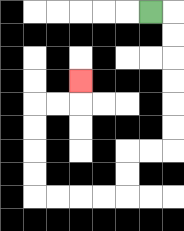{'start': '[6, 0]', 'end': '[3, 3]', 'path_directions': 'R,D,D,D,D,D,D,L,L,D,D,L,L,L,L,U,U,U,U,R,R,U', 'path_coordinates': '[[6, 0], [7, 0], [7, 1], [7, 2], [7, 3], [7, 4], [7, 5], [7, 6], [6, 6], [5, 6], [5, 7], [5, 8], [4, 8], [3, 8], [2, 8], [1, 8], [1, 7], [1, 6], [1, 5], [1, 4], [2, 4], [3, 4], [3, 3]]'}